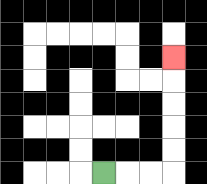{'start': '[4, 7]', 'end': '[7, 2]', 'path_directions': 'R,R,R,U,U,U,U,U', 'path_coordinates': '[[4, 7], [5, 7], [6, 7], [7, 7], [7, 6], [7, 5], [7, 4], [7, 3], [7, 2]]'}